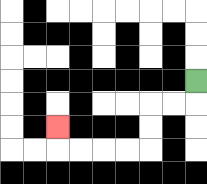{'start': '[8, 3]', 'end': '[2, 5]', 'path_directions': 'D,L,L,D,D,L,L,L,L,U', 'path_coordinates': '[[8, 3], [8, 4], [7, 4], [6, 4], [6, 5], [6, 6], [5, 6], [4, 6], [3, 6], [2, 6], [2, 5]]'}